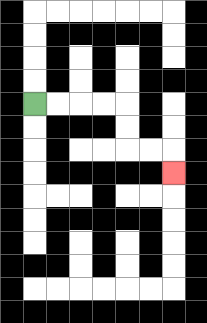{'start': '[1, 4]', 'end': '[7, 7]', 'path_directions': 'R,R,R,R,D,D,R,R,D', 'path_coordinates': '[[1, 4], [2, 4], [3, 4], [4, 4], [5, 4], [5, 5], [5, 6], [6, 6], [7, 6], [7, 7]]'}